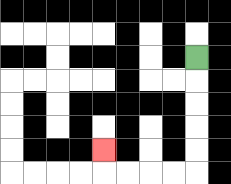{'start': '[8, 2]', 'end': '[4, 6]', 'path_directions': 'D,D,D,D,D,L,L,L,L,U', 'path_coordinates': '[[8, 2], [8, 3], [8, 4], [8, 5], [8, 6], [8, 7], [7, 7], [6, 7], [5, 7], [4, 7], [4, 6]]'}